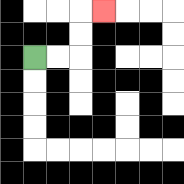{'start': '[1, 2]', 'end': '[4, 0]', 'path_directions': 'R,R,U,U,R', 'path_coordinates': '[[1, 2], [2, 2], [3, 2], [3, 1], [3, 0], [4, 0]]'}